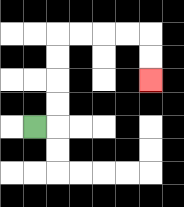{'start': '[1, 5]', 'end': '[6, 3]', 'path_directions': 'R,U,U,U,U,R,R,R,R,D,D', 'path_coordinates': '[[1, 5], [2, 5], [2, 4], [2, 3], [2, 2], [2, 1], [3, 1], [4, 1], [5, 1], [6, 1], [6, 2], [6, 3]]'}